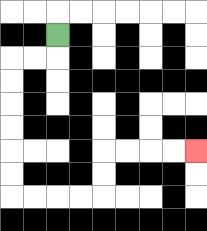{'start': '[2, 1]', 'end': '[8, 6]', 'path_directions': 'D,L,L,D,D,D,D,D,D,R,R,R,R,U,U,R,R,R,R', 'path_coordinates': '[[2, 1], [2, 2], [1, 2], [0, 2], [0, 3], [0, 4], [0, 5], [0, 6], [0, 7], [0, 8], [1, 8], [2, 8], [3, 8], [4, 8], [4, 7], [4, 6], [5, 6], [6, 6], [7, 6], [8, 6]]'}